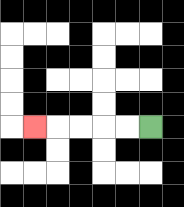{'start': '[6, 5]', 'end': '[1, 5]', 'path_directions': 'L,L,L,L,L', 'path_coordinates': '[[6, 5], [5, 5], [4, 5], [3, 5], [2, 5], [1, 5]]'}